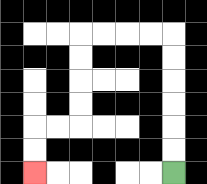{'start': '[7, 7]', 'end': '[1, 7]', 'path_directions': 'U,U,U,U,U,U,L,L,L,L,D,D,D,D,L,L,D,D', 'path_coordinates': '[[7, 7], [7, 6], [7, 5], [7, 4], [7, 3], [7, 2], [7, 1], [6, 1], [5, 1], [4, 1], [3, 1], [3, 2], [3, 3], [3, 4], [3, 5], [2, 5], [1, 5], [1, 6], [1, 7]]'}